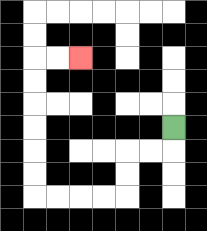{'start': '[7, 5]', 'end': '[3, 2]', 'path_directions': 'D,L,L,D,D,L,L,L,L,U,U,U,U,U,U,R,R', 'path_coordinates': '[[7, 5], [7, 6], [6, 6], [5, 6], [5, 7], [5, 8], [4, 8], [3, 8], [2, 8], [1, 8], [1, 7], [1, 6], [1, 5], [1, 4], [1, 3], [1, 2], [2, 2], [3, 2]]'}